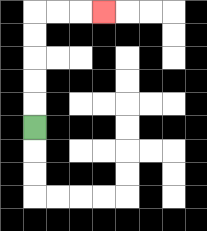{'start': '[1, 5]', 'end': '[4, 0]', 'path_directions': 'U,U,U,U,U,R,R,R', 'path_coordinates': '[[1, 5], [1, 4], [1, 3], [1, 2], [1, 1], [1, 0], [2, 0], [3, 0], [4, 0]]'}